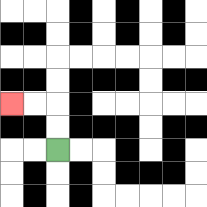{'start': '[2, 6]', 'end': '[0, 4]', 'path_directions': 'U,U,L,L', 'path_coordinates': '[[2, 6], [2, 5], [2, 4], [1, 4], [0, 4]]'}